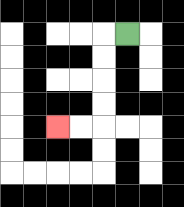{'start': '[5, 1]', 'end': '[2, 5]', 'path_directions': 'L,D,D,D,D,L,L', 'path_coordinates': '[[5, 1], [4, 1], [4, 2], [4, 3], [4, 4], [4, 5], [3, 5], [2, 5]]'}